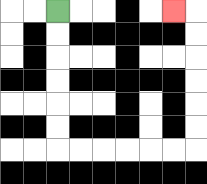{'start': '[2, 0]', 'end': '[7, 0]', 'path_directions': 'D,D,D,D,D,D,R,R,R,R,R,R,U,U,U,U,U,U,L', 'path_coordinates': '[[2, 0], [2, 1], [2, 2], [2, 3], [2, 4], [2, 5], [2, 6], [3, 6], [4, 6], [5, 6], [6, 6], [7, 6], [8, 6], [8, 5], [8, 4], [8, 3], [8, 2], [8, 1], [8, 0], [7, 0]]'}